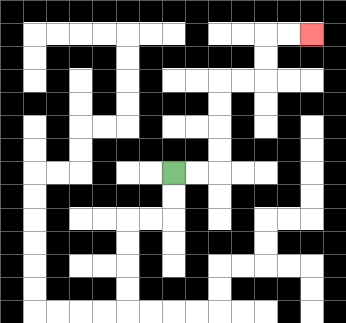{'start': '[7, 7]', 'end': '[13, 1]', 'path_directions': 'R,R,U,U,U,U,R,R,U,U,R,R', 'path_coordinates': '[[7, 7], [8, 7], [9, 7], [9, 6], [9, 5], [9, 4], [9, 3], [10, 3], [11, 3], [11, 2], [11, 1], [12, 1], [13, 1]]'}